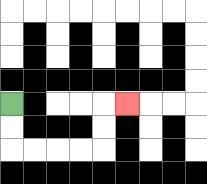{'start': '[0, 4]', 'end': '[5, 4]', 'path_directions': 'D,D,R,R,R,R,U,U,R', 'path_coordinates': '[[0, 4], [0, 5], [0, 6], [1, 6], [2, 6], [3, 6], [4, 6], [4, 5], [4, 4], [5, 4]]'}